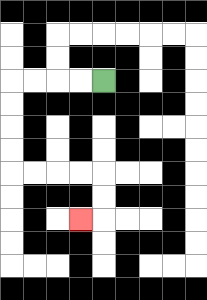{'start': '[4, 3]', 'end': '[3, 9]', 'path_directions': 'L,L,L,L,D,D,D,D,R,R,R,R,D,D,L', 'path_coordinates': '[[4, 3], [3, 3], [2, 3], [1, 3], [0, 3], [0, 4], [0, 5], [0, 6], [0, 7], [1, 7], [2, 7], [3, 7], [4, 7], [4, 8], [4, 9], [3, 9]]'}